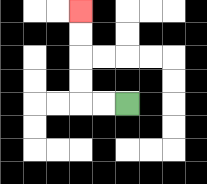{'start': '[5, 4]', 'end': '[3, 0]', 'path_directions': 'L,L,U,U,U,U', 'path_coordinates': '[[5, 4], [4, 4], [3, 4], [3, 3], [3, 2], [3, 1], [3, 0]]'}